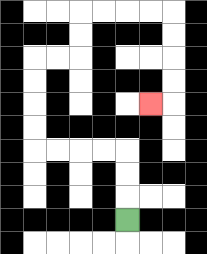{'start': '[5, 9]', 'end': '[6, 4]', 'path_directions': 'U,U,U,L,L,L,L,U,U,U,U,R,R,U,U,R,R,R,R,D,D,D,D,L', 'path_coordinates': '[[5, 9], [5, 8], [5, 7], [5, 6], [4, 6], [3, 6], [2, 6], [1, 6], [1, 5], [1, 4], [1, 3], [1, 2], [2, 2], [3, 2], [3, 1], [3, 0], [4, 0], [5, 0], [6, 0], [7, 0], [7, 1], [7, 2], [7, 3], [7, 4], [6, 4]]'}